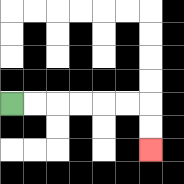{'start': '[0, 4]', 'end': '[6, 6]', 'path_directions': 'R,R,R,R,R,R,D,D', 'path_coordinates': '[[0, 4], [1, 4], [2, 4], [3, 4], [4, 4], [5, 4], [6, 4], [6, 5], [6, 6]]'}